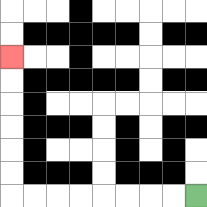{'start': '[8, 8]', 'end': '[0, 2]', 'path_directions': 'L,L,L,L,L,L,L,L,U,U,U,U,U,U', 'path_coordinates': '[[8, 8], [7, 8], [6, 8], [5, 8], [4, 8], [3, 8], [2, 8], [1, 8], [0, 8], [0, 7], [0, 6], [0, 5], [0, 4], [0, 3], [0, 2]]'}